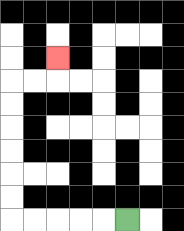{'start': '[5, 9]', 'end': '[2, 2]', 'path_directions': 'L,L,L,L,L,U,U,U,U,U,U,R,R,U', 'path_coordinates': '[[5, 9], [4, 9], [3, 9], [2, 9], [1, 9], [0, 9], [0, 8], [0, 7], [0, 6], [0, 5], [0, 4], [0, 3], [1, 3], [2, 3], [2, 2]]'}